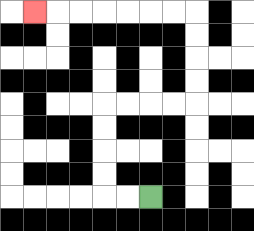{'start': '[6, 8]', 'end': '[1, 0]', 'path_directions': 'L,L,U,U,U,U,R,R,R,R,U,U,U,U,L,L,L,L,L,L,L', 'path_coordinates': '[[6, 8], [5, 8], [4, 8], [4, 7], [4, 6], [4, 5], [4, 4], [5, 4], [6, 4], [7, 4], [8, 4], [8, 3], [8, 2], [8, 1], [8, 0], [7, 0], [6, 0], [5, 0], [4, 0], [3, 0], [2, 0], [1, 0]]'}